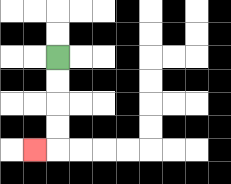{'start': '[2, 2]', 'end': '[1, 6]', 'path_directions': 'D,D,D,D,L', 'path_coordinates': '[[2, 2], [2, 3], [2, 4], [2, 5], [2, 6], [1, 6]]'}